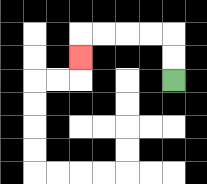{'start': '[7, 3]', 'end': '[3, 2]', 'path_directions': 'U,U,L,L,L,L,D', 'path_coordinates': '[[7, 3], [7, 2], [7, 1], [6, 1], [5, 1], [4, 1], [3, 1], [3, 2]]'}